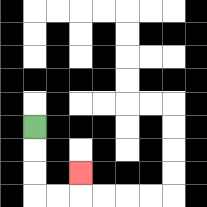{'start': '[1, 5]', 'end': '[3, 7]', 'path_directions': 'D,D,D,R,R,U', 'path_coordinates': '[[1, 5], [1, 6], [1, 7], [1, 8], [2, 8], [3, 8], [3, 7]]'}